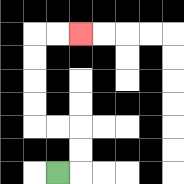{'start': '[2, 7]', 'end': '[3, 1]', 'path_directions': 'R,U,U,L,L,U,U,U,U,R,R', 'path_coordinates': '[[2, 7], [3, 7], [3, 6], [3, 5], [2, 5], [1, 5], [1, 4], [1, 3], [1, 2], [1, 1], [2, 1], [3, 1]]'}